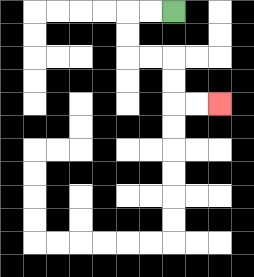{'start': '[7, 0]', 'end': '[9, 4]', 'path_directions': 'L,L,D,D,R,R,D,D,R,R', 'path_coordinates': '[[7, 0], [6, 0], [5, 0], [5, 1], [5, 2], [6, 2], [7, 2], [7, 3], [7, 4], [8, 4], [9, 4]]'}